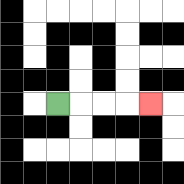{'start': '[2, 4]', 'end': '[6, 4]', 'path_directions': 'R,R,R,R', 'path_coordinates': '[[2, 4], [3, 4], [4, 4], [5, 4], [6, 4]]'}